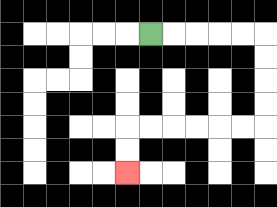{'start': '[6, 1]', 'end': '[5, 7]', 'path_directions': 'R,R,R,R,R,D,D,D,D,L,L,L,L,L,L,D,D', 'path_coordinates': '[[6, 1], [7, 1], [8, 1], [9, 1], [10, 1], [11, 1], [11, 2], [11, 3], [11, 4], [11, 5], [10, 5], [9, 5], [8, 5], [7, 5], [6, 5], [5, 5], [5, 6], [5, 7]]'}